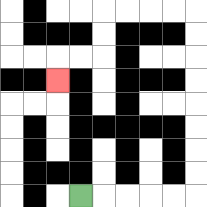{'start': '[3, 8]', 'end': '[2, 3]', 'path_directions': 'R,R,R,R,R,U,U,U,U,U,U,U,U,L,L,L,L,D,D,L,L,D', 'path_coordinates': '[[3, 8], [4, 8], [5, 8], [6, 8], [7, 8], [8, 8], [8, 7], [8, 6], [8, 5], [8, 4], [8, 3], [8, 2], [8, 1], [8, 0], [7, 0], [6, 0], [5, 0], [4, 0], [4, 1], [4, 2], [3, 2], [2, 2], [2, 3]]'}